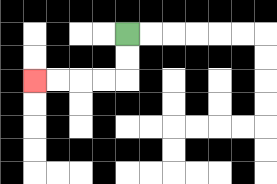{'start': '[5, 1]', 'end': '[1, 3]', 'path_directions': 'D,D,L,L,L,L', 'path_coordinates': '[[5, 1], [5, 2], [5, 3], [4, 3], [3, 3], [2, 3], [1, 3]]'}